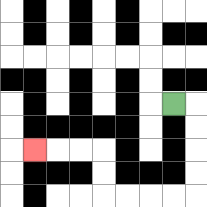{'start': '[7, 4]', 'end': '[1, 6]', 'path_directions': 'R,D,D,D,D,L,L,L,L,U,U,L,L,L', 'path_coordinates': '[[7, 4], [8, 4], [8, 5], [8, 6], [8, 7], [8, 8], [7, 8], [6, 8], [5, 8], [4, 8], [4, 7], [4, 6], [3, 6], [2, 6], [1, 6]]'}